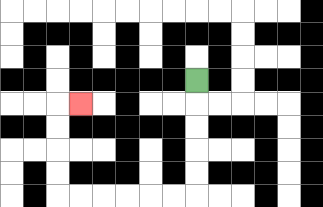{'start': '[8, 3]', 'end': '[3, 4]', 'path_directions': 'D,D,D,D,D,L,L,L,L,L,L,U,U,U,U,R', 'path_coordinates': '[[8, 3], [8, 4], [8, 5], [8, 6], [8, 7], [8, 8], [7, 8], [6, 8], [5, 8], [4, 8], [3, 8], [2, 8], [2, 7], [2, 6], [2, 5], [2, 4], [3, 4]]'}